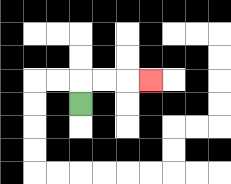{'start': '[3, 4]', 'end': '[6, 3]', 'path_directions': 'U,R,R,R', 'path_coordinates': '[[3, 4], [3, 3], [4, 3], [5, 3], [6, 3]]'}